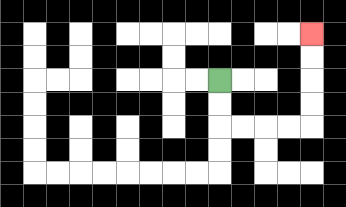{'start': '[9, 3]', 'end': '[13, 1]', 'path_directions': 'D,D,R,R,R,R,U,U,U,U', 'path_coordinates': '[[9, 3], [9, 4], [9, 5], [10, 5], [11, 5], [12, 5], [13, 5], [13, 4], [13, 3], [13, 2], [13, 1]]'}